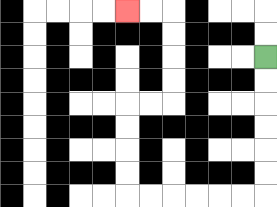{'start': '[11, 2]', 'end': '[5, 0]', 'path_directions': 'D,D,D,D,D,D,L,L,L,L,L,L,U,U,U,U,R,R,U,U,U,U,L,L', 'path_coordinates': '[[11, 2], [11, 3], [11, 4], [11, 5], [11, 6], [11, 7], [11, 8], [10, 8], [9, 8], [8, 8], [7, 8], [6, 8], [5, 8], [5, 7], [5, 6], [5, 5], [5, 4], [6, 4], [7, 4], [7, 3], [7, 2], [7, 1], [7, 0], [6, 0], [5, 0]]'}